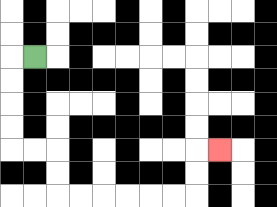{'start': '[1, 2]', 'end': '[9, 6]', 'path_directions': 'L,D,D,D,D,R,R,D,D,R,R,R,R,R,R,U,U,R', 'path_coordinates': '[[1, 2], [0, 2], [0, 3], [0, 4], [0, 5], [0, 6], [1, 6], [2, 6], [2, 7], [2, 8], [3, 8], [4, 8], [5, 8], [6, 8], [7, 8], [8, 8], [8, 7], [8, 6], [9, 6]]'}